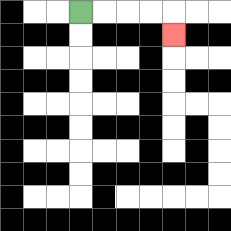{'start': '[3, 0]', 'end': '[7, 1]', 'path_directions': 'R,R,R,R,D', 'path_coordinates': '[[3, 0], [4, 0], [5, 0], [6, 0], [7, 0], [7, 1]]'}